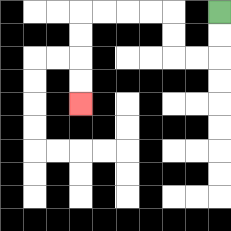{'start': '[9, 0]', 'end': '[3, 4]', 'path_directions': 'D,D,L,L,U,U,L,L,L,L,D,D,D,D', 'path_coordinates': '[[9, 0], [9, 1], [9, 2], [8, 2], [7, 2], [7, 1], [7, 0], [6, 0], [5, 0], [4, 0], [3, 0], [3, 1], [3, 2], [3, 3], [3, 4]]'}